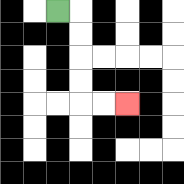{'start': '[2, 0]', 'end': '[5, 4]', 'path_directions': 'R,D,D,D,D,R,R', 'path_coordinates': '[[2, 0], [3, 0], [3, 1], [3, 2], [3, 3], [3, 4], [4, 4], [5, 4]]'}